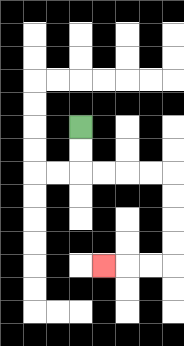{'start': '[3, 5]', 'end': '[4, 11]', 'path_directions': 'D,D,R,R,R,R,D,D,D,D,L,L,L', 'path_coordinates': '[[3, 5], [3, 6], [3, 7], [4, 7], [5, 7], [6, 7], [7, 7], [7, 8], [7, 9], [7, 10], [7, 11], [6, 11], [5, 11], [4, 11]]'}